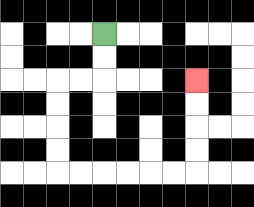{'start': '[4, 1]', 'end': '[8, 3]', 'path_directions': 'D,D,L,L,D,D,D,D,R,R,R,R,R,R,U,U,U,U', 'path_coordinates': '[[4, 1], [4, 2], [4, 3], [3, 3], [2, 3], [2, 4], [2, 5], [2, 6], [2, 7], [3, 7], [4, 7], [5, 7], [6, 7], [7, 7], [8, 7], [8, 6], [8, 5], [8, 4], [8, 3]]'}